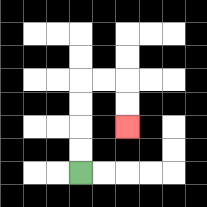{'start': '[3, 7]', 'end': '[5, 5]', 'path_directions': 'U,U,U,U,R,R,D,D', 'path_coordinates': '[[3, 7], [3, 6], [3, 5], [3, 4], [3, 3], [4, 3], [5, 3], [5, 4], [5, 5]]'}